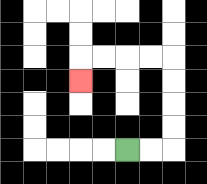{'start': '[5, 6]', 'end': '[3, 3]', 'path_directions': 'R,R,U,U,U,U,L,L,L,L,D', 'path_coordinates': '[[5, 6], [6, 6], [7, 6], [7, 5], [7, 4], [7, 3], [7, 2], [6, 2], [5, 2], [4, 2], [3, 2], [3, 3]]'}